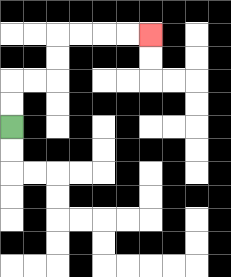{'start': '[0, 5]', 'end': '[6, 1]', 'path_directions': 'U,U,R,R,U,U,R,R,R,R', 'path_coordinates': '[[0, 5], [0, 4], [0, 3], [1, 3], [2, 3], [2, 2], [2, 1], [3, 1], [4, 1], [5, 1], [6, 1]]'}